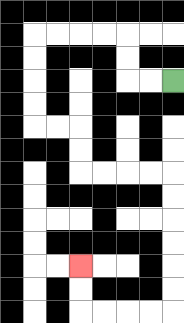{'start': '[7, 3]', 'end': '[3, 11]', 'path_directions': 'L,L,U,U,L,L,L,L,D,D,D,D,R,R,D,D,R,R,R,R,D,D,D,D,D,D,L,L,L,L,U,U', 'path_coordinates': '[[7, 3], [6, 3], [5, 3], [5, 2], [5, 1], [4, 1], [3, 1], [2, 1], [1, 1], [1, 2], [1, 3], [1, 4], [1, 5], [2, 5], [3, 5], [3, 6], [3, 7], [4, 7], [5, 7], [6, 7], [7, 7], [7, 8], [7, 9], [7, 10], [7, 11], [7, 12], [7, 13], [6, 13], [5, 13], [4, 13], [3, 13], [3, 12], [3, 11]]'}